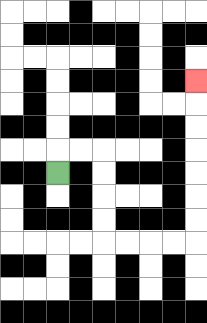{'start': '[2, 7]', 'end': '[8, 3]', 'path_directions': 'U,R,R,D,D,D,D,R,R,R,R,U,U,U,U,U,U,U', 'path_coordinates': '[[2, 7], [2, 6], [3, 6], [4, 6], [4, 7], [4, 8], [4, 9], [4, 10], [5, 10], [6, 10], [7, 10], [8, 10], [8, 9], [8, 8], [8, 7], [8, 6], [8, 5], [8, 4], [8, 3]]'}